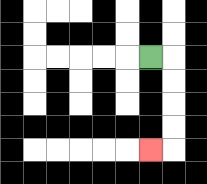{'start': '[6, 2]', 'end': '[6, 6]', 'path_directions': 'R,D,D,D,D,L', 'path_coordinates': '[[6, 2], [7, 2], [7, 3], [7, 4], [7, 5], [7, 6], [6, 6]]'}